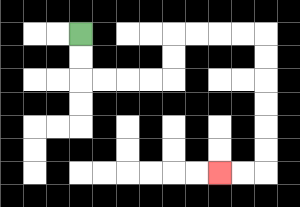{'start': '[3, 1]', 'end': '[9, 7]', 'path_directions': 'D,D,R,R,R,R,U,U,R,R,R,R,D,D,D,D,D,D,L,L', 'path_coordinates': '[[3, 1], [3, 2], [3, 3], [4, 3], [5, 3], [6, 3], [7, 3], [7, 2], [7, 1], [8, 1], [9, 1], [10, 1], [11, 1], [11, 2], [11, 3], [11, 4], [11, 5], [11, 6], [11, 7], [10, 7], [9, 7]]'}